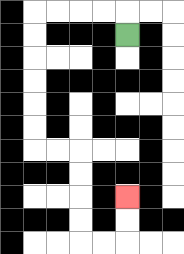{'start': '[5, 1]', 'end': '[5, 8]', 'path_directions': 'U,L,L,L,L,D,D,D,D,D,D,R,R,D,D,D,D,R,R,U,U', 'path_coordinates': '[[5, 1], [5, 0], [4, 0], [3, 0], [2, 0], [1, 0], [1, 1], [1, 2], [1, 3], [1, 4], [1, 5], [1, 6], [2, 6], [3, 6], [3, 7], [3, 8], [3, 9], [3, 10], [4, 10], [5, 10], [5, 9], [5, 8]]'}